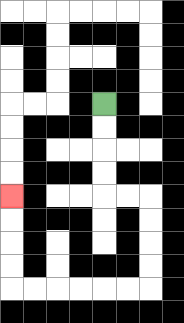{'start': '[4, 4]', 'end': '[0, 8]', 'path_directions': 'D,D,D,D,R,R,D,D,D,D,L,L,L,L,L,L,U,U,U,U', 'path_coordinates': '[[4, 4], [4, 5], [4, 6], [4, 7], [4, 8], [5, 8], [6, 8], [6, 9], [6, 10], [6, 11], [6, 12], [5, 12], [4, 12], [3, 12], [2, 12], [1, 12], [0, 12], [0, 11], [0, 10], [0, 9], [0, 8]]'}